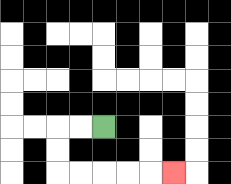{'start': '[4, 5]', 'end': '[7, 7]', 'path_directions': 'L,L,D,D,R,R,R,R,R', 'path_coordinates': '[[4, 5], [3, 5], [2, 5], [2, 6], [2, 7], [3, 7], [4, 7], [5, 7], [6, 7], [7, 7]]'}